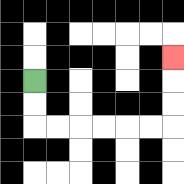{'start': '[1, 3]', 'end': '[7, 2]', 'path_directions': 'D,D,R,R,R,R,R,R,U,U,U', 'path_coordinates': '[[1, 3], [1, 4], [1, 5], [2, 5], [3, 5], [4, 5], [5, 5], [6, 5], [7, 5], [7, 4], [7, 3], [7, 2]]'}